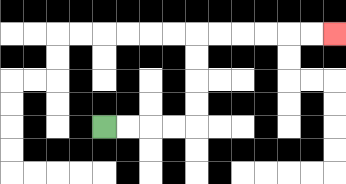{'start': '[4, 5]', 'end': '[14, 1]', 'path_directions': 'R,R,R,R,U,U,U,U,R,R,R,R,R,R', 'path_coordinates': '[[4, 5], [5, 5], [6, 5], [7, 5], [8, 5], [8, 4], [8, 3], [8, 2], [8, 1], [9, 1], [10, 1], [11, 1], [12, 1], [13, 1], [14, 1]]'}